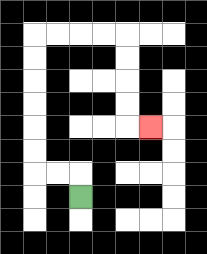{'start': '[3, 8]', 'end': '[6, 5]', 'path_directions': 'U,L,L,U,U,U,U,U,U,R,R,R,R,D,D,D,D,R', 'path_coordinates': '[[3, 8], [3, 7], [2, 7], [1, 7], [1, 6], [1, 5], [1, 4], [1, 3], [1, 2], [1, 1], [2, 1], [3, 1], [4, 1], [5, 1], [5, 2], [5, 3], [5, 4], [5, 5], [6, 5]]'}